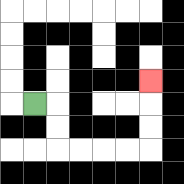{'start': '[1, 4]', 'end': '[6, 3]', 'path_directions': 'R,D,D,R,R,R,R,U,U,U', 'path_coordinates': '[[1, 4], [2, 4], [2, 5], [2, 6], [3, 6], [4, 6], [5, 6], [6, 6], [6, 5], [6, 4], [6, 3]]'}